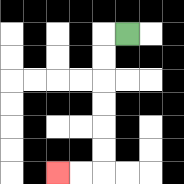{'start': '[5, 1]', 'end': '[2, 7]', 'path_directions': 'L,D,D,D,D,D,D,L,L', 'path_coordinates': '[[5, 1], [4, 1], [4, 2], [4, 3], [4, 4], [4, 5], [4, 6], [4, 7], [3, 7], [2, 7]]'}